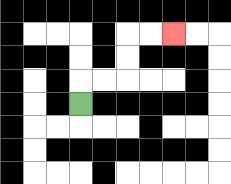{'start': '[3, 4]', 'end': '[7, 1]', 'path_directions': 'U,R,R,U,U,R,R', 'path_coordinates': '[[3, 4], [3, 3], [4, 3], [5, 3], [5, 2], [5, 1], [6, 1], [7, 1]]'}